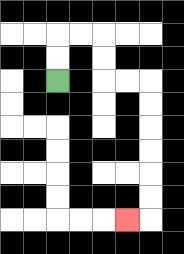{'start': '[2, 3]', 'end': '[5, 9]', 'path_directions': 'U,U,R,R,D,D,R,R,D,D,D,D,D,D,L', 'path_coordinates': '[[2, 3], [2, 2], [2, 1], [3, 1], [4, 1], [4, 2], [4, 3], [5, 3], [6, 3], [6, 4], [6, 5], [6, 6], [6, 7], [6, 8], [6, 9], [5, 9]]'}